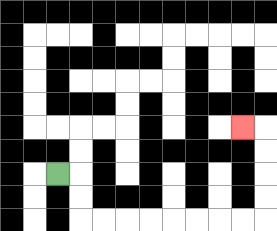{'start': '[2, 7]', 'end': '[10, 5]', 'path_directions': 'R,D,D,R,R,R,R,R,R,R,R,U,U,U,U,L', 'path_coordinates': '[[2, 7], [3, 7], [3, 8], [3, 9], [4, 9], [5, 9], [6, 9], [7, 9], [8, 9], [9, 9], [10, 9], [11, 9], [11, 8], [11, 7], [11, 6], [11, 5], [10, 5]]'}